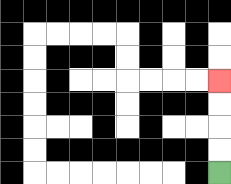{'start': '[9, 7]', 'end': '[9, 3]', 'path_directions': 'U,U,U,U', 'path_coordinates': '[[9, 7], [9, 6], [9, 5], [9, 4], [9, 3]]'}